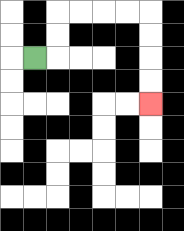{'start': '[1, 2]', 'end': '[6, 4]', 'path_directions': 'R,U,U,R,R,R,R,D,D,D,D', 'path_coordinates': '[[1, 2], [2, 2], [2, 1], [2, 0], [3, 0], [4, 0], [5, 0], [6, 0], [6, 1], [6, 2], [6, 3], [6, 4]]'}